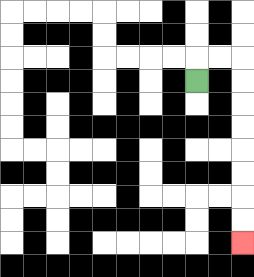{'start': '[8, 3]', 'end': '[10, 10]', 'path_directions': 'U,R,R,D,D,D,D,D,D,D,D', 'path_coordinates': '[[8, 3], [8, 2], [9, 2], [10, 2], [10, 3], [10, 4], [10, 5], [10, 6], [10, 7], [10, 8], [10, 9], [10, 10]]'}